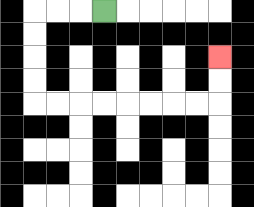{'start': '[4, 0]', 'end': '[9, 2]', 'path_directions': 'L,L,L,D,D,D,D,R,R,R,R,R,R,R,R,U,U', 'path_coordinates': '[[4, 0], [3, 0], [2, 0], [1, 0], [1, 1], [1, 2], [1, 3], [1, 4], [2, 4], [3, 4], [4, 4], [5, 4], [6, 4], [7, 4], [8, 4], [9, 4], [9, 3], [9, 2]]'}